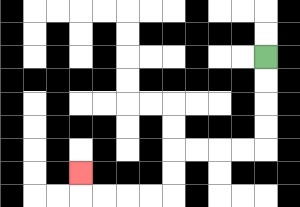{'start': '[11, 2]', 'end': '[3, 7]', 'path_directions': 'D,D,D,D,L,L,L,L,D,D,L,L,L,L,U', 'path_coordinates': '[[11, 2], [11, 3], [11, 4], [11, 5], [11, 6], [10, 6], [9, 6], [8, 6], [7, 6], [7, 7], [7, 8], [6, 8], [5, 8], [4, 8], [3, 8], [3, 7]]'}